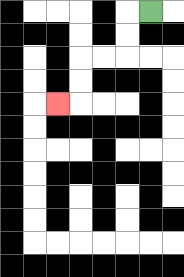{'start': '[6, 0]', 'end': '[2, 4]', 'path_directions': 'L,D,D,L,L,D,D,L', 'path_coordinates': '[[6, 0], [5, 0], [5, 1], [5, 2], [4, 2], [3, 2], [3, 3], [3, 4], [2, 4]]'}